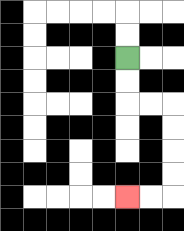{'start': '[5, 2]', 'end': '[5, 8]', 'path_directions': 'D,D,R,R,D,D,D,D,L,L', 'path_coordinates': '[[5, 2], [5, 3], [5, 4], [6, 4], [7, 4], [7, 5], [7, 6], [7, 7], [7, 8], [6, 8], [5, 8]]'}